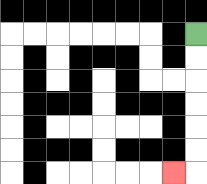{'start': '[8, 1]', 'end': '[7, 7]', 'path_directions': 'D,D,D,D,D,D,L', 'path_coordinates': '[[8, 1], [8, 2], [8, 3], [8, 4], [8, 5], [8, 6], [8, 7], [7, 7]]'}